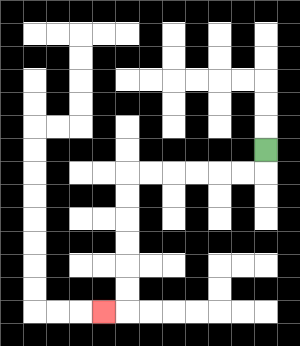{'start': '[11, 6]', 'end': '[4, 13]', 'path_directions': 'D,L,L,L,L,L,L,D,D,D,D,D,D,L', 'path_coordinates': '[[11, 6], [11, 7], [10, 7], [9, 7], [8, 7], [7, 7], [6, 7], [5, 7], [5, 8], [5, 9], [5, 10], [5, 11], [5, 12], [5, 13], [4, 13]]'}